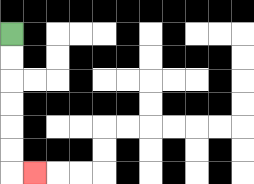{'start': '[0, 1]', 'end': '[1, 7]', 'path_directions': 'D,D,D,D,D,D,R', 'path_coordinates': '[[0, 1], [0, 2], [0, 3], [0, 4], [0, 5], [0, 6], [0, 7], [1, 7]]'}